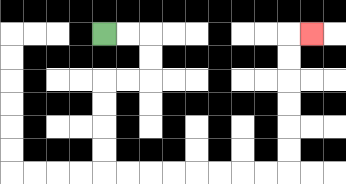{'start': '[4, 1]', 'end': '[13, 1]', 'path_directions': 'R,R,D,D,L,L,D,D,D,D,R,R,R,R,R,R,R,R,U,U,U,U,U,U,R', 'path_coordinates': '[[4, 1], [5, 1], [6, 1], [6, 2], [6, 3], [5, 3], [4, 3], [4, 4], [4, 5], [4, 6], [4, 7], [5, 7], [6, 7], [7, 7], [8, 7], [9, 7], [10, 7], [11, 7], [12, 7], [12, 6], [12, 5], [12, 4], [12, 3], [12, 2], [12, 1], [13, 1]]'}